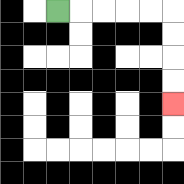{'start': '[2, 0]', 'end': '[7, 4]', 'path_directions': 'R,R,R,R,R,D,D,D,D', 'path_coordinates': '[[2, 0], [3, 0], [4, 0], [5, 0], [6, 0], [7, 0], [7, 1], [7, 2], [7, 3], [7, 4]]'}